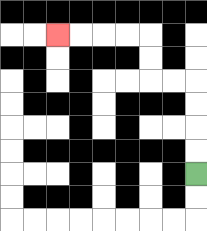{'start': '[8, 7]', 'end': '[2, 1]', 'path_directions': 'U,U,U,U,L,L,U,U,L,L,L,L', 'path_coordinates': '[[8, 7], [8, 6], [8, 5], [8, 4], [8, 3], [7, 3], [6, 3], [6, 2], [6, 1], [5, 1], [4, 1], [3, 1], [2, 1]]'}